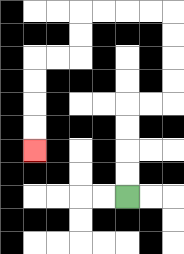{'start': '[5, 8]', 'end': '[1, 6]', 'path_directions': 'U,U,U,U,R,R,U,U,U,U,L,L,L,L,D,D,L,L,D,D,D,D', 'path_coordinates': '[[5, 8], [5, 7], [5, 6], [5, 5], [5, 4], [6, 4], [7, 4], [7, 3], [7, 2], [7, 1], [7, 0], [6, 0], [5, 0], [4, 0], [3, 0], [3, 1], [3, 2], [2, 2], [1, 2], [1, 3], [1, 4], [1, 5], [1, 6]]'}